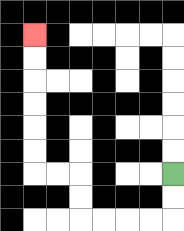{'start': '[7, 7]', 'end': '[1, 1]', 'path_directions': 'D,D,L,L,L,L,U,U,L,L,U,U,U,U,U,U', 'path_coordinates': '[[7, 7], [7, 8], [7, 9], [6, 9], [5, 9], [4, 9], [3, 9], [3, 8], [3, 7], [2, 7], [1, 7], [1, 6], [1, 5], [1, 4], [1, 3], [1, 2], [1, 1]]'}